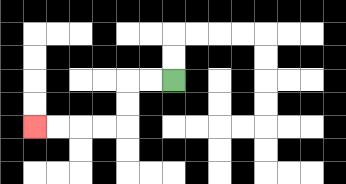{'start': '[7, 3]', 'end': '[1, 5]', 'path_directions': 'L,L,D,D,L,L,L,L', 'path_coordinates': '[[7, 3], [6, 3], [5, 3], [5, 4], [5, 5], [4, 5], [3, 5], [2, 5], [1, 5]]'}